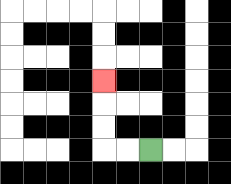{'start': '[6, 6]', 'end': '[4, 3]', 'path_directions': 'L,L,U,U,U', 'path_coordinates': '[[6, 6], [5, 6], [4, 6], [4, 5], [4, 4], [4, 3]]'}